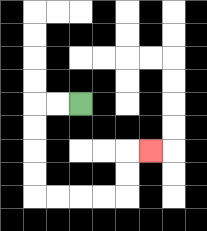{'start': '[3, 4]', 'end': '[6, 6]', 'path_directions': 'L,L,D,D,D,D,R,R,R,R,U,U,R', 'path_coordinates': '[[3, 4], [2, 4], [1, 4], [1, 5], [1, 6], [1, 7], [1, 8], [2, 8], [3, 8], [4, 8], [5, 8], [5, 7], [5, 6], [6, 6]]'}